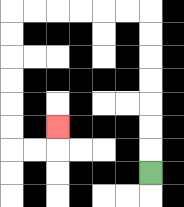{'start': '[6, 7]', 'end': '[2, 5]', 'path_directions': 'U,U,U,U,U,U,U,L,L,L,L,L,L,D,D,D,D,D,D,R,R,U', 'path_coordinates': '[[6, 7], [6, 6], [6, 5], [6, 4], [6, 3], [6, 2], [6, 1], [6, 0], [5, 0], [4, 0], [3, 0], [2, 0], [1, 0], [0, 0], [0, 1], [0, 2], [0, 3], [0, 4], [0, 5], [0, 6], [1, 6], [2, 6], [2, 5]]'}